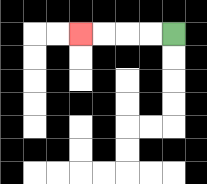{'start': '[7, 1]', 'end': '[3, 1]', 'path_directions': 'L,L,L,L', 'path_coordinates': '[[7, 1], [6, 1], [5, 1], [4, 1], [3, 1]]'}